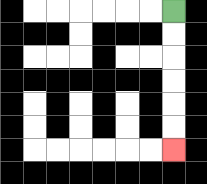{'start': '[7, 0]', 'end': '[7, 6]', 'path_directions': 'D,D,D,D,D,D', 'path_coordinates': '[[7, 0], [7, 1], [7, 2], [7, 3], [7, 4], [7, 5], [7, 6]]'}